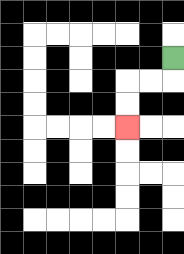{'start': '[7, 2]', 'end': '[5, 5]', 'path_directions': 'D,L,L,D,D', 'path_coordinates': '[[7, 2], [7, 3], [6, 3], [5, 3], [5, 4], [5, 5]]'}